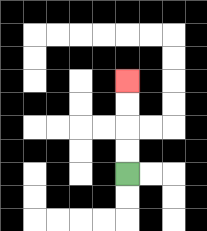{'start': '[5, 7]', 'end': '[5, 3]', 'path_directions': 'U,U,U,U', 'path_coordinates': '[[5, 7], [5, 6], [5, 5], [5, 4], [5, 3]]'}